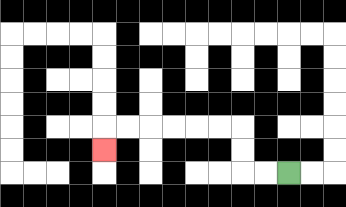{'start': '[12, 7]', 'end': '[4, 6]', 'path_directions': 'L,L,U,U,L,L,L,L,L,L,D', 'path_coordinates': '[[12, 7], [11, 7], [10, 7], [10, 6], [10, 5], [9, 5], [8, 5], [7, 5], [6, 5], [5, 5], [4, 5], [4, 6]]'}